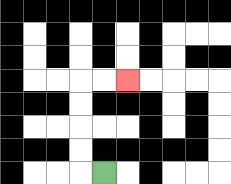{'start': '[4, 7]', 'end': '[5, 3]', 'path_directions': 'L,U,U,U,U,R,R', 'path_coordinates': '[[4, 7], [3, 7], [3, 6], [3, 5], [3, 4], [3, 3], [4, 3], [5, 3]]'}